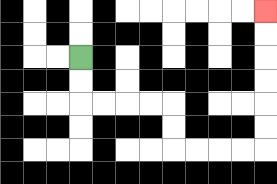{'start': '[3, 2]', 'end': '[11, 0]', 'path_directions': 'D,D,R,R,R,R,D,D,R,R,R,R,U,U,U,U,U,U', 'path_coordinates': '[[3, 2], [3, 3], [3, 4], [4, 4], [5, 4], [6, 4], [7, 4], [7, 5], [7, 6], [8, 6], [9, 6], [10, 6], [11, 6], [11, 5], [11, 4], [11, 3], [11, 2], [11, 1], [11, 0]]'}